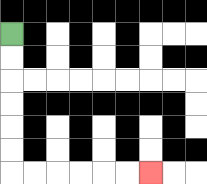{'start': '[0, 1]', 'end': '[6, 7]', 'path_directions': 'D,D,D,D,D,D,R,R,R,R,R,R', 'path_coordinates': '[[0, 1], [0, 2], [0, 3], [0, 4], [0, 5], [0, 6], [0, 7], [1, 7], [2, 7], [3, 7], [4, 7], [5, 7], [6, 7]]'}